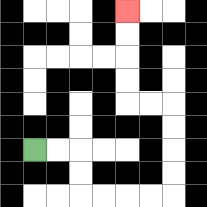{'start': '[1, 6]', 'end': '[5, 0]', 'path_directions': 'R,R,D,D,R,R,R,R,U,U,U,U,L,L,U,U,U,U', 'path_coordinates': '[[1, 6], [2, 6], [3, 6], [3, 7], [3, 8], [4, 8], [5, 8], [6, 8], [7, 8], [7, 7], [7, 6], [7, 5], [7, 4], [6, 4], [5, 4], [5, 3], [5, 2], [5, 1], [5, 0]]'}